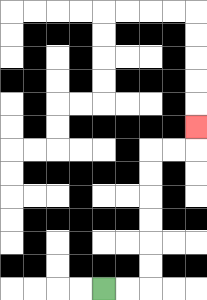{'start': '[4, 12]', 'end': '[8, 5]', 'path_directions': 'R,R,U,U,U,U,U,U,R,R,U', 'path_coordinates': '[[4, 12], [5, 12], [6, 12], [6, 11], [6, 10], [6, 9], [6, 8], [6, 7], [6, 6], [7, 6], [8, 6], [8, 5]]'}